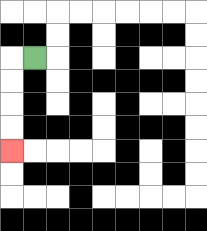{'start': '[1, 2]', 'end': '[0, 6]', 'path_directions': 'L,D,D,D,D', 'path_coordinates': '[[1, 2], [0, 2], [0, 3], [0, 4], [0, 5], [0, 6]]'}